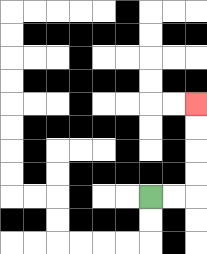{'start': '[6, 8]', 'end': '[8, 4]', 'path_directions': 'R,R,U,U,U,U', 'path_coordinates': '[[6, 8], [7, 8], [8, 8], [8, 7], [8, 6], [8, 5], [8, 4]]'}